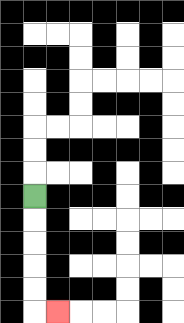{'start': '[1, 8]', 'end': '[2, 13]', 'path_directions': 'D,D,D,D,D,R', 'path_coordinates': '[[1, 8], [1, 9], [1, 10], [1, 11], [1, 12], [1, 13], [2, 13]]'}